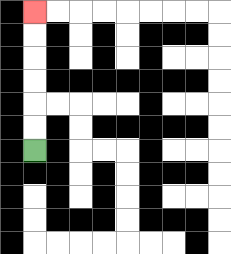{'start': '[1, 6]', 'end': '[1, 0]', 'path_directions': 'U,U,U,U,U,U', 'path_coordinates': '[[1, 6], [1, 5], [1, 4], [1, 3], [1, 2], [1, 1], [1, 0]]'}